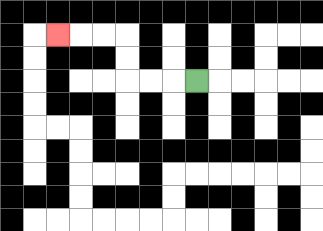{'start': '[8, 3]', 'end': '[2, 1]', 'path_directions': 'L,L,L,U,U,L,L,L', 'path_coordinates': '[[8, 3], [7, 3], [6, 3], [5, 3], [5, 2], [5, 1], [4, 1], [3, 1], [2, 1]]'}